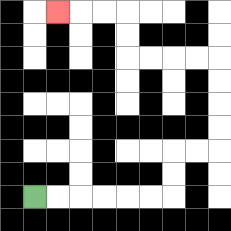{'start': '[1, 8]', 'end': '[2, 0]', 'path_directions': 'R,R,R,R,R,R,U,U,R,R,U,U,U,U,L,L,L,L,U,U,L,L,L', 'path_coordinates': '[[1, 8], [2, 8], [3, 8], [4, 8], [5, 8], [6, 8], [7, 8], [7, 7], [7, 6], [8, 6], [9, 6], [9, 5], [9, 4], [9, 3], [9, 2], [8, 2], [7, 2], [6, 2], [5, 2], [5, 1], [5, 0], [4, 0], [3, 0], [2, 0]]'}